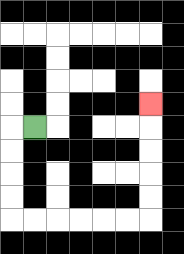{'start': '[1, 5]', 'end': '[6, 4]', 'path_directions': 'L,D,D,D,D,R,R,R,R,R,R,U,U,U,U,U', 'path_coordinates': '[[1, 5], [0, 5], [0, 6], [0, 7], [0, 8], [0, 9], [1, 9], [2, 9], [3, 9], [4, 9], [5, 9], [6, 9], [6, 8], [6, 7], [6, 6], [6, 5], [6, 4]]'}